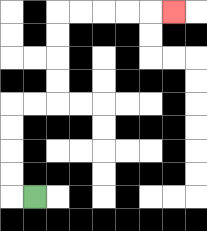{'start': '[1, 8]', 'end': '[7, 0]', 'path_directions': 'L,U,U,U,U,R,R,U,U,U,U,R,R,R,R,R', 'path_coordinates': '[[1, 8], [0, 8], [0, 7], [0, 6], [0, 5], [0, 4], [1, 4], [2, 4], [2, 3], [2, 2], [2, 1], [2, 0], [3, 0], [4, 0], [5, 0], [6, 0], [7, 0]]'}